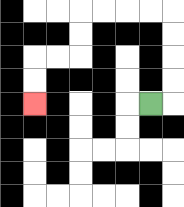{'start': '[6, 4]', 'end': '[1, 4]', 'path_directions': 'R,U,U,U,U,L,L,L,L,D,D,L,L,D,D', 'path_coordinates': '[[6, 4], [7, 4], [7, 3], [7, 2], [7, 1], [7, 0], [6, 0], [5, 0], [4, 0], [3, 0], [3, 1], [3, 2], [2, 2], [1, 2], [1, 3], [1, 4]]'}